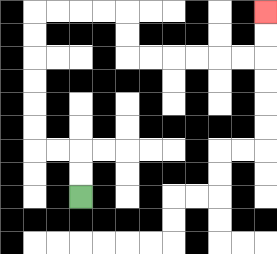{'start': '[3, 8]', 'end': '[11, 0]', 'path_directions': 'U,U,L,L,U,U,U,U,U,U,R,R,R,R,D,D,R,R,R,R,R,R,U,U', 'path_coordinates': '[[3, 8], [3, 7], [3, 6], [2, 6], [1, 6], [1, 5], [1, 4], [1, 3], [1, 2], [1, 1], [1, 0], [2, 0], [3, 0], [4, 0], [5, 0], [5, 1], [5, 2], [6, 2], [7, 2], [8, 2], [9, 2], [10, 2], [11, 2], [11, 1], [11, 0]]'}